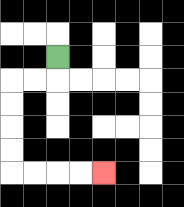{'start': '[2, 2]', 'end': '[4, 7]', 'path_directions': 'D,L,L,D,D,D,D,R,R,R,R', 'path_coordinates': '[[2, 2], [2, 3], [1, 3], [0, 3], [0, 4], [0, 5], [0, 6], [0, 7], [1, 7], [2, 7], [3, 7], [4, 7]]'}